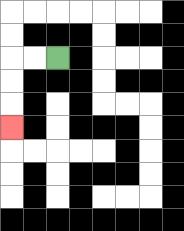{'start': '[2, 2]', 'end': '[0, 5]', 'path_directions': 'L,L,D,D,D', 'path_coordinates': '[[2, 2], [1, 2], [0, 2], [0, 3], [0, 4], [0, 5]]'}